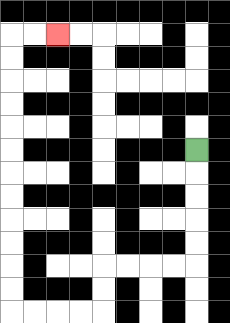{'start': '[8, 6]', 'end': '[2, 1]', 'path_directions': 'D,D,D,D,D,L,L,L,L,D,D,L,L,L,L,U,U,U,U,U,U,U,U,U,U,U,U,R,R', 'path_coordinates': '[[8, 6], [8, 7], [8, 8], [8, 9], [8, 10], [8, 11], [7, 11], [6, 11], [5, 11], [4, 11], [4, 12], [4, 13], [3, 13], [2, 13], [1, 13], [0, 13], [0, 12], [0, 11], [0, 10], [0, 9], [0, 8], [0, 7], [0, 6], [0, 5], [0, 4], [0, 3], [0, 2], [0, 1], [1, 1], [2, 1]]'}